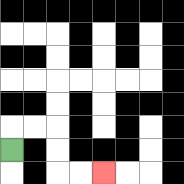{'start': '[0, 6]', 'end': '[4, 7]', 'path_directions': 'U,R,R,D,D,R,R', 'path_coordinates': '[[0, 6], [0, 5], [1, 5], [2, 5], [2, 6], [2, 7], [3, 7], [4, 7]]'}